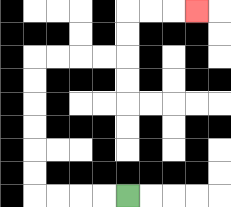{'start': '[5, 8]', 'end': '[8, 0]', 'path_directions': 'L,L,L,L,U,U,U,U,U,U,R,R,R,R,U,U,R,R,R', 'path_coordinates': '[[5, 8], [4, 8], [3, 8], [2, 8], [1, 8], [1, 7], [1, 6], [1, 5], [1, 4], [1, 3], [1, 2], [2, 2], [3, 2], [4, 2], [5, 2], [5, 1], [5, 0], [6, 0], [7, 0], [8, 0]]'}